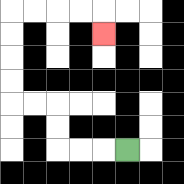{'start': '[5, 6]', 'end': '[4, 1]', 'path_directions': 'L,L,L,U,U,L,L,U,U,U,U,R,R,R,R,D', 'path_coordinates': '[[5, 6], [4, 6], [3, 6], [2, 6], [2, 5], [2, 4], [1, 4], [0, 4], [0, 3], [0, 2], [0, 1], [0, 0], [1, 0], [2, 0], [3, 0], [4, 0], [4, 1]]'}